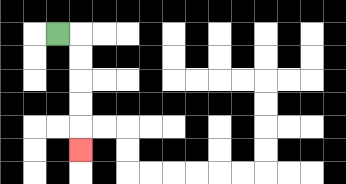{'start': '[2, 1]', 'end': '[3, 6]', 'path_directions': 'R,D,D,D,D,D', 'path_coordinates': '[[2, 1], [3, 1], [3, 2], [3, 3], [3, 4], [3, 5], [3, 6]]'}